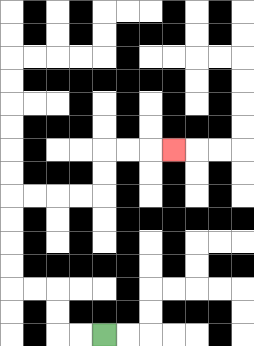{'start': '[4, 14]', 'end': '[7, 6]', 'path_directions': 'L,L,U,U,L,L,U,U,U,U,R,R,R,R,U,U,R,R,R', 'path_coordinates': '[[4, 14], [3, 14], [2, 14], [2, 13], [2, 12], [1, 12], [0, 12], [0, 11], [0, 10], [0, 9], [0, 8], [1, 8], [2, 8], [3, 8], [4, 8], [4, 7], [4, 6], [5, 6], [6, 6], [7, 6]]'}